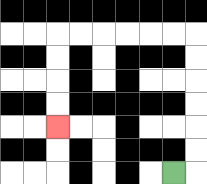{'start': '[7, 7]', 'end': '[2, 5]', 'path_directions': 'R,U,U,U,U,U,U,L,L,L,L,L,L,D,D,D,D', 'path_coordinates': '[[7, 7], [8, 7], [8, 6], [8, 5], [8, 4], [8, 3], [8, 2], [8, 1], [7, 1], [6, 1], [5, 1], [4, 1], [3, 1], [2, 1], [2, 2], [2, 3], [2, 4], [2, 5]]'}